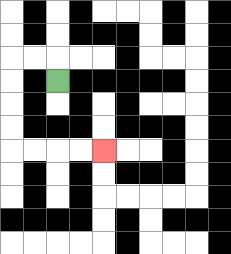{'start': '[2, 3]', 'end': '[4, 6]', 'path_directions': 'U,L,L,D,D,D,D,R,R,R,R', 'path_coordinates': '[[2, 3], [2, 2], [1, 2], [0, 2], [0, 3], [0, 4], [0, 5], [0, 6], [1, 6], [2, 6], [3, 6], [4, 6]]'}